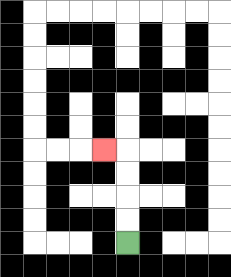{'start': '[5, 10]', 'end': '[4, 6]', 'path_directions': 'U,U,U,U,L', 'path_coordinates': '[[5, 10], [5, 9], [5, 8], [5, 7], [5, 6], [4, 6]]'}